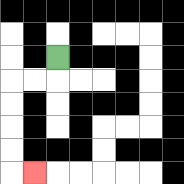{'start': '[2, 2]', 'end': '[1, 7]', 'path_directions': 'D,L,L,D,D,D,D,R', 'path_coordinates': '[[2, 2], [2, 3], [1, 3], [0, 3], [0, 4], [0, 5], [0, 6], [0, 7], [1, 7]]'}